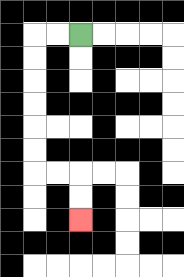{'start': '[3, 1]', 'end': '[3, 9]', 'path_directions': 'L,L,D,D,D,D,D,D,R,R,D,D', 'path_coordinates': '[[3, 1], [2, 1], [1, 1], [1, 2], [1, 3], [1, 4], [1, 5], [1, 6], [1, 7], [2, 7], [3, 7], [3, 8], [3, 9]]'}